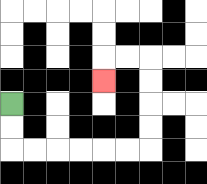{'start': '[0, 4]', 'end': '[4, 3]', 'path_directions': 'D,D,R,R,R,R,R,R,U,U,U,U,L,L,D', 'path_coordinates': '[[0, 4], [0, 5], [0, 6], [1, 6], [2, 6], [3, 6], [4, 6], [5, 6], [6, 6], [6, 5], [6, 4], [6, 3], [6, 2], [5, 2], [4, 2], [4, 3]]'}